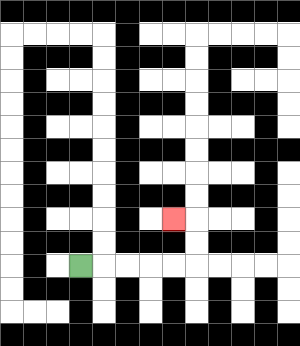{'start': '[3, 11]', 'end': '[7, 9]', 'path_directions': 'R,R,R,R,R,U,U,L', 'path_coordinates': '[[3, 11], [4, 11], [5, 11], [6, 11], [7, 11], [8, 11], [8, 10], [8, 9], [7, 9]]'}